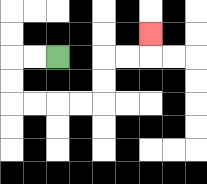{'start': '[2, 2]', 'end': '[6, 1]', 'path_directions': 'L,L,D,D,R,R,R,R,U,U,R,R,U', 'path_coordinates': '[[2, 2], [1, 2], [0, 2], [0, 3], [0, 4], [1, 4], [2, 4], [3, 4], [4, 4], [4, 3], [4, 2], [5, 2], [6, 2], [6, 1]]'}